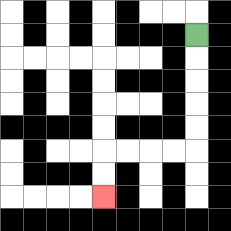{'start': '[8, 1]', 'end': '[4, 8]', 'path_directions': 'D,D,D,D,D,L,L,L,L,D,D', 'path_coordinates': '[[8, 1], [8, 2], [8, 3], [8, 4], [8, 5], [8, 6], [7, 6], [6, 6], [5, 6], [4, 6], [4, 7], [4, 8]]'}